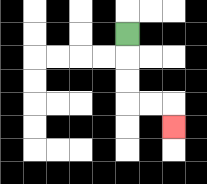{'start': '[5, 1]', 'end': '[7, 5]', 'path_directions': 'D,D,D,R,R,D', 'path_coordinates': '[[5, 1], [5, 2], [5, 3], [5, 4], [6, 4], [7, 4], [7, 5]]'}